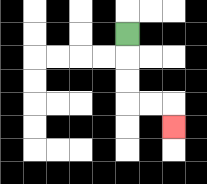{'start': '[5, 1]', 'end': '[7, 5]', 'path_directions': 'D,D,D,R,R,D', 'path_coordinates': '[[5, 1], [5, 2], [5, 3], [5, 4], [6, 4], [7, 4], [7, 5]]'}